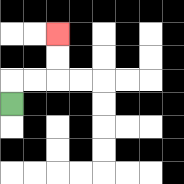{'start': '[0, 4]', 'end': '[2, 1]', 'path_directions': 'U,R,R,U,U', 'path_coordinates': '[[0, 4], [0, 3], [1, 3], [2, 3], [2, 2], [2, 1]]'}